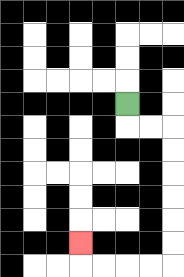{'start': '[5, 4]', 'end': '[3, 10]', 'path_directions': 'D,R,R,D,D,D,D,D,D,L,L,L,L,U', 'path_coordinates': '[[5, 4], [5, 5], [6, 5], [7, 5], [7, 6], [7, 7], [7, 8], [7, 9], [7, 10], [7, 11], [6, 11], [5, 11], [4, 11], [3, 11], [3, 10]]'}